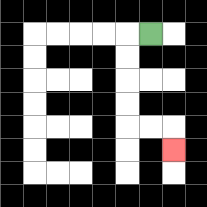{'start': '[6, 1]', 'end': '[7, 6]', 'path_directions': 'L,D,D,D,D,R,R,D', 'path_coordinates': '[[6, 1], [5, 1], [5, 2], [5, 3], [5, 4], [5, 5], [6, 5], [7, 5], [7, 6]]'}